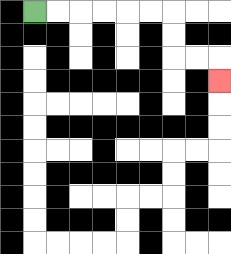{'start': '[1, 0]', 'end': '[9, 3]', 'path_directions': 'R,R,R,R,R,R,D,D,R,R,D', 'path_coordinates': '[[1, 0], [2, 0], [3, 0], [4, 0], [5, 0], [6, 0], [7, 0], [7, 1], [7, 2], [8, 2], [9, 2], [9, 3]]'}